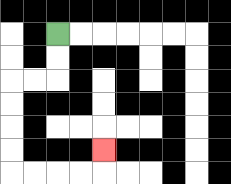{'start': '[2, 1]', 'end': '[4, 6]', 'path_directions': 'D,D,L,L,D,D,D,D,R,R,R,R,U', 'path_coordinates': '[[2, 1], [2, 2], [2, 3], [1, 3], [0, 3], [0, 4], [0, 5], [0, 6], [0, 7], [1, 7], [2, 7], [3, 7], [4, 7], [4, 6]]'}